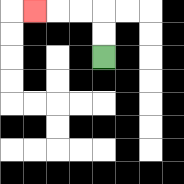{'start': '[4, 2]', 'end': '[1, 0]', 'path_directions': 'U,U,L,L,L', 'path_coordinates': '[[4, 2], [4, 1], [4, 0], [3, 0], [2, 0], [1, 0]]'}